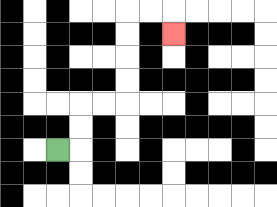{'start': '[2, 6]', 'end': '[7, 1]', 'path_directions': 'R,U,U,R,R,U,U,U,U,R,R,D', 'path_coordinates': '[[2, 6], [3, 6], [3, 5], [3, 4], [4, 4], [5, 4], [5, 3], [5, 2], [5, 1], [5, 0], [6, 0], [7, 0], [7, 1]]'}